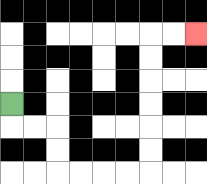{'start': '[0, 4]', 'end': '[8, 1]', 'path_directions': 'D,R,R,D,D,R,R,R,R,U,U,U,U,U,U,R,R', 'path_coordinates': '[[0, 4], [0, 5], [1, 5], [2, 5], [2, 6], [2, 7], [3, 7], [4, 7], [5, 7], [6, 7], [6, 6], [6, 5], [6, 4], [6, 3], [6, 2], [6, 1], [7, 1], [8, 1]]'}